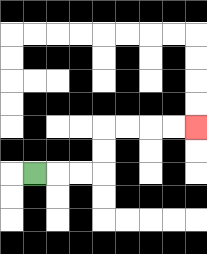{'start': '[1, 7]', 'end': '[8, 5]', 'path_directions': 'R,R,R,U,U,R,R,R,R', 'path_coordinates': '[[1, 7], [2, 7], [3, 7], [4, 7], [4, 6], [4, 5], [5, 5], [6, 5], [7, 5], [8, 5]]'}